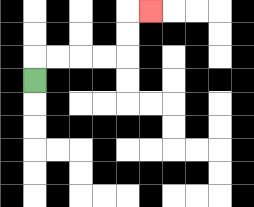{'start': '[1, 3]', 'end': '[6, 0]', 'path_directions': 'U,R,R,R,R,U,U,R', 'path_coordinates': '[[1, 3], [1, 2], [2, 2], [3, 2], [4, 2], [5, 2], [5, 1], [5, 0], [6, 0]]'}